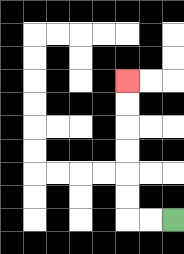{'start': '[7, 9]', 'end': '[5, 3]', 'path_directions': 'L,L,U,U,U,U,U,U', 'path_coordinates': '[[7, 9], [6, 9], [5, 9], [5, 8], [5, 7], [5, 6], [5, 5], [5, 4], [5, 3]]'}